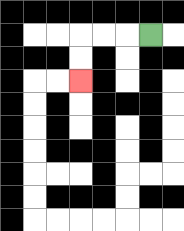{'start': '[6, 1]', 'end': '[3, 3]', 'path_directions': 'L,L,L,D,D', 'path_coordinates': '[[6, 1], [5, 1], [4, 1], [3, 1], [3, 2], [3, 3]]'}